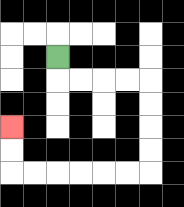{'start': '[2, 2]', 'end': '[0, 5]', 'path_directions': 'D,R,R,R,R,D,D,D,D,L,L,L,L,L,L,U,U', 'path_coordinates': '[[2, 2], [2, 3], [3, 3], [4, 3], [5, 3], [6, 3], [6, 4], [6, 5], [6, 6], [6, 7], [5, 7], [4, 7], [3, 7], [2, 7], [1, 7], [0, 7], [0, 6], [0, 5]]'}